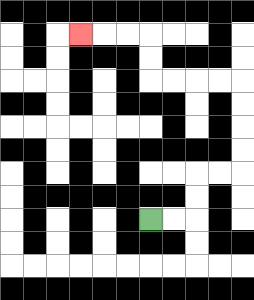{'start': '[6, 9]', 'end': '[3, 1]', 'path_directions': 'R,R,U,U,R,R,U,U,U,U,L,L,L,L,U,U,L,L,L', 'path_coordinates': '[[6, 9], [7, 9], [8, 9], [8, 8], [8, 7], [9, 7], [10, 7], [10, 6], [10, 5], [10, 4], [10, 3], [9, 3], [8, 3], [7, 3], [6, 3], [6, 2], [6, 1], [5, 1], [4, 1], [3, 1]]'}